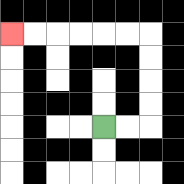{'start': '[4, 5]', 'end': '[0, 1]', 'path_directions': 'R,R,U,U,U,U,L,L,L,L,L,L', 'path_coordinates': '[[4, 5], [5, 5], [6, 5], [6, 4], [6, 3], [6, 2], [6, 1], [5, 1], [4, 1], [3, 1], [2, 1], [1, 1], [0, 1]]'}